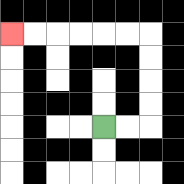{'start': '[4, 5]', 'end': '[0, 1]', 'path_directions': 'R,R,U,U,U,U,L,L,L,L,L,L', 'path_coordinates': '[[4, 5], [5, 5], [6, 5], [6, 4], [6, 3], [6, 2], [6, 1], [5, 1], [4, 1], [3, 1], [2, 1], [1, 1], [0, 1]]'}